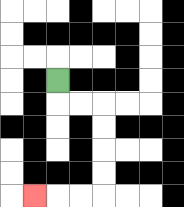{'start': '[2, 3]', 'end': '[1, 8]', 'path_directions': 'D,R,R,D,D,D,D,L,L,L', 'path_coordinates': '[[2, 3], [2, 4], [3, 4], [4, 4], [4, 5], [4, 6], [4, 7], [4, 8], [3, 8], [2, 8], [1, 8]]'}